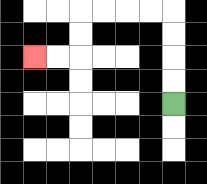{'start': '[7, 4]', 'end': '[1, 2]', 'path_directions': 'U,U,U,U,L,L,L,L,D,D,L,L', 'path_coordinates': '[[7, 4], [7, 3], [7, 2], [7, 1], [7, 0], [6, 0], [5, 0], [4, 0], [3, 0], [3, 1], [3, 2], [2, 2], [1, 2]]'}